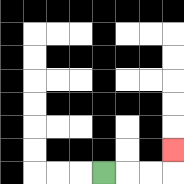{'start': '[4, 7]', 'end': '[7, 6]', 'path_directions': 'R,R,R,U', 'path_coordinates': '[[4, 7], [5, 7], [6, 7], [7, 7], [7, 6]]'}